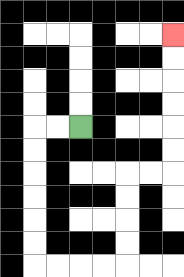{'start': '[3, 5]', 'end': '[7, 1]', 'path_directions': 'L,L,D,D,D,D,D,D,R,R,R,R,U,U,U,U,R,R,U,U,U,U,U,U', 'path_coordinates': '[[3, 5], [2, 5], [1, 5], [1, 6], [1, 7], [1, 8], [1, 9], [1, 10], [1, 11], [2, 11], [3, 11], [4, 11], [5, 11], [5, 10], [5, 9], [5, 8], [5, 7], [6, 7], [7, 7], [7, 6], [7, 5], [7, 4], [7, 3], [7, 2], [7, 1]]'}